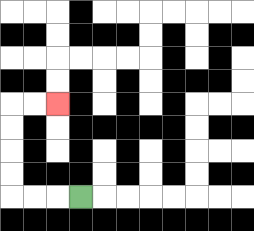{'start': '[3, 8]', 'end': '[2, 4]', 'path_directions': 'L,L,L,U,U,U,U,R,R', 'path_coordinates': '[[3, 8], [2, 8], [1, 8], [0, 8], [0, 7], [0, 6], [0, 5], [0, 4], [1, 4], [2, 4]]'}